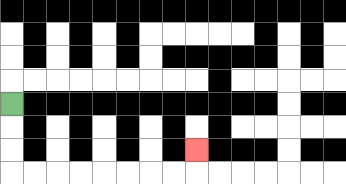{'start': '[0, 4]', 'end': '[8, 6]', 'path_directions': 'D,D,D,R,R,R,R,R,R,R,R,U', 'path_coordinates': '[[0, 4], [0, 5], [0, 6], [0, 7], [1, 7], [2, 7], [3, 7], [4, 7], [5, 7], [6, 7], [7, 7], [8, 7], [8, 6]]'}